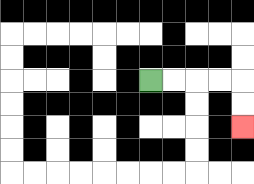{'start': '[6, 3]', 'end': '[10, 5]', 'path_directions': 'R,R,R,R,D,D', 'path_coordinates': '[[6, 3], [7, 3], [8, 3], [9, 3], [10, 3], [10, 4], [10, 5]]'}